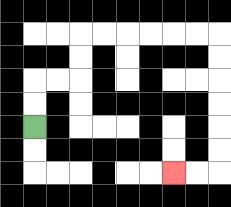{'start': '[1, 5]', 'end': '[7, 7]', 'path_directions': 'U,U,R,R,U,U,R,R,R,R,R,R,D,D,D,D,D,D,L,L', 'path_coordinates': '[[1, 5], [1, 4], [1, 3], [2, 3], [3, 3], [3, 2], [3, 1], [4, 1], [5, 1], [6, 1], [7, 1], [8, 1], [9, 1], [9, 2], [9, 3], [9, 4], [9, 5], [9, 6], [9, 7], [8, 7], [7, 7]]'}